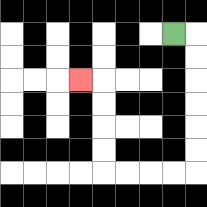{'start': '[7, 1]', 'end': '[3, 3]', 'path_directions': 'R,D,D,D,D,D,D,L,L,L,L,U,U,U,U,L', 'path_coordinates': '[[7, 1], [8, 1], [8, 2], [8, 3], [8, 4], [8, 5], [8, 6], [8, 7], [7, 7], [6, 7], [5, 7], [4, 7], [4, 6], [4, 5], [4, 4], [4, 3], [3, 3]]'}